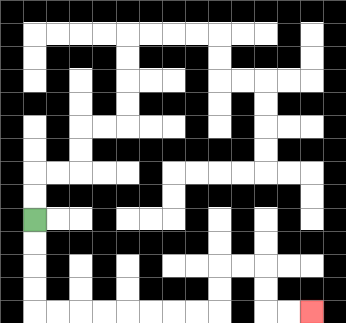{'start': '[1, 9]', 'end': '[13, 13]', 'path_directions': 'D,D,D,D,R,R,R,R,R,R,R,R,U,U,R,R,D,D,R,R', 'path_coordinates': '[[1, 9], [1, 10], [1, 11], [1, 12], [1, 13], [2, 13], [3, 13], [4, 13], [5, 13], [6, 13], [7, 13], [8, 13], [9, 13], [9, 12], [9, 11], [10, 11], [11, 11], [11, 12], [11, 13], [12, 13], [13, 13]]'}